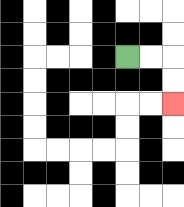{'start': '[5, 2]', 'end': '[7, 4]', 'path_directions': 'R,R,D,D', 'path_coordinates': '[[5, 2], [6, 2], [7, 2], [7, 3], [7, 4]]'}